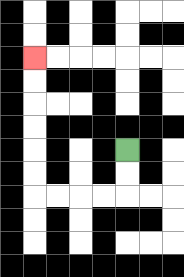{'start': '[5, 6]', 'end': '[1, 2]', 'path_directions': 'D,D,L,L,L,L,U,U,U,U,U,U', 'path_coordinates': '[[5, 6], [5, 7], [5, 8], [4, 8], [3, 8], [2, 8], [1, 8], [1, 7], [1, 6], [1, 5], [1, 4], [1, 3], [1, 2]]'}